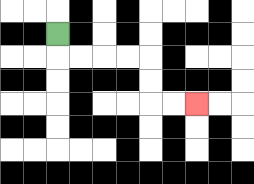{'start': '[2, 1]', 'end': '[8, 4]', 'path_directions': 'D,R,R,R,R,D,D,R,R', 'path_coordinates': '[[2, 1], [2, 2], [3, 2], [4, 2], [5, 2], [6, 2], [6, 3], [6, 4], [7, 4], [8, 4]]'}